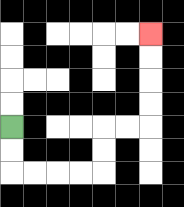{'start': '[0, 5]', 'end': '[6, 1]', 'path_directions': 'D,D,R,R,R,R,U,U,R,R,U,U,U,U', 'path_coordinates': '[[0, 5], [0, 6], [0, 7], [1, 7], [2, 7], [3, 7], [4, 7], [4, 6], [4, 5], [5, 5], [6, 5], [6, 4], [6, 3], [6, 2], [6, 1]]'}